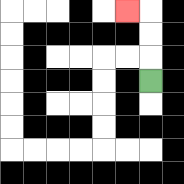{'start': '[6, 3]', 'end': '[5, 0]', 'path_directions': 'U,U,U,L', 'path_coordinates': '[[6, 3], [6, 2], [6, 1], [6, 0], [5, 0]]'}